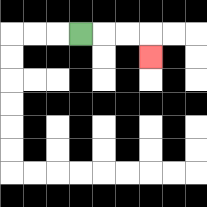{'start': '[3, 1]', 'end': '[6, 2]', 'path_directions': 'R,R,R,D', 'path_coordinates': '[[3, 1], [4, 1], [5, 1], [6, 1], [6, 2]]'}